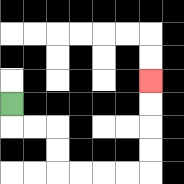{'start': '[0, 4]', 'end': '[6, 3]', 'path_directions': 'D,R,R,D,D,R,R,R,R,U,U,U,U', 'path_coordinates': '[[0, 4], [0, 5], [1, 5], [2, 5], [2, 6], [2, 7], [3, 7], [4, 7], [5, 7], [6, 7], [6, 6], [6, 5], [6, 4], [6, 3]]'}